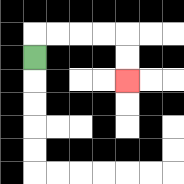{'start': '[1, 2]', 'end': '[5, 3]', 'path_directions': 'U,R,R,R,R,D,D', 'path_coordinates': '[[1, 2], [1, 1], [2, 1], [3, 1], [4, 1], [5, 1], [5, 2], [5, 3]]'}